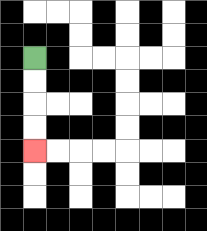{'start': '[1, 2]', 'end': '[1, 6]', 'path_directions': 'D,D,D,D', 'path_coordinates': '[[1, 2], [1, 3], [1, 4], [1, 5], [1, 6]]'}